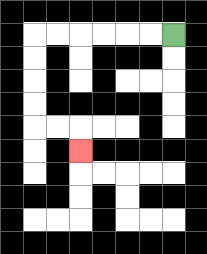{'start': '[7, 1]', 'end': '[3, 6]', 'path_directions': 'L,L,L,L,L,L,D,D,D,D,R,R,D', 'path_coordinates': '[[7, 1], [6, 1], [5, 1], [4, 1], [3, 1], [2, 1], [1, 1], [1, 2], [1, 3], [1, 4], [1, 5], [2, 5], [3, 5], [3, 6]]'}